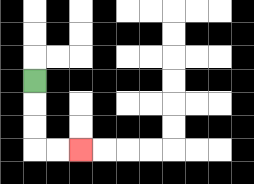{'start': '[1, 3]', 'end': '[3, 6]', 'path_directions': 'D,D,D,R,R', 'path_coordinates': '[[1, 3], [1, 4], [1, 5], [1, 6], [2, 6], [3, 6]]'}